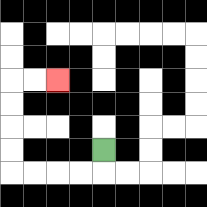{'start': '[4, 6]', 'end': '[2, 3]', 'path_directions': 'D,L,L,L,L,U,U,U,U,R,R', 'path_coordinates': '[[4, 6], [4, 7], [3, 7], [2, 7], [1, 7], [0, 7], [0, 6], [0, 5], [0, 4], [0, 3], [1, 3], [2, 3]]'}